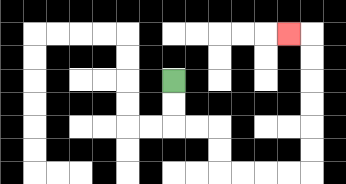{'start': '[7, 3]', 'end': '[12, 1]', 'path_directions': 'D,D,R,R,D,D,R,R,R,R,U,U,U,U,U,U,L', 'path_coordinates': '[[7, 3], [7, 4], [7, 5], [8, 5], [9, 5], [9, 6], [9, 7], [10, 7], [11, 7], [12, 7], [13, 7], [13, 6], [13, 5], [13, 4], [13, 3], [13, 2], [13, 1], [12, 1]]'}